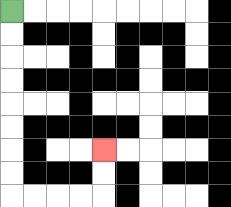{'start': '[0, 0]', 'end': '[4, 6]', 'path_directions': 'D,D,D,D,D,D,D,D,R,R,R,R,U,U', 'path_coordinates': '[[0, 0], [0, 1], [0, 2], [0, 3], [0, 4], [0, 5], [0, 6], [0, 7], [0, 8], [1, 8], [2, 8], [3, 8], [4, 8], [4, 7], [4, 6]]'}